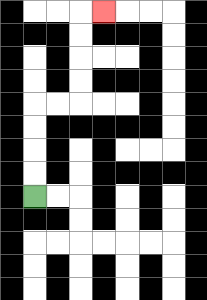{'start': '[1, 8]', 'end': '[4, 0]', 'path_directions': 'U,U,U,U,R,R,U,U,U,U,R', 'path_coordinates': '[[1, 8], [1, 7], [1, 6], [1, 5], [1, 4], [2, 4], [3, 4], [3, 3], [3, 2], [3, 1], [3, 0], [4, 0]]'}